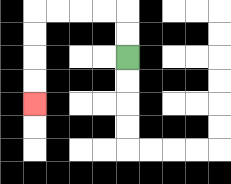{'start': '[5, 2]', 'end': '[1, 4]', 'path_directions': 'U,U,L,L,L,L,D,D,D,D', 'path_coordinates': '[[5, 2], [5, 1], [5, 0], [4, 0], [3, 0], [2, 0], [1, 0], [1, 1], [1, 2], [1, 3], [1, 4]]'}